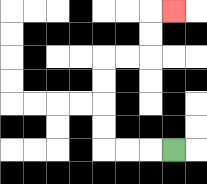{'start': '[7, 6]', 'end': '[7, 0]', 'path_directions': 'L,L,L,U,U,U,U,R,R,U,U,R', 'path_coordinates': '[[7, 6], [6, 6], [5, 6], [4, 6], [4, 5], [4, 4], [4, 3], [4, 2], [5, 2], [6, 2], [6, 1], [6, 0], [7, 0]]'}